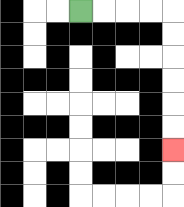{'start': '[3, 0]', 'end': '[7, 6]', 'path_directions': 'R,R,R,R,D,D,D,D,D,D', 'path_coordinates': '[[3, 0], [4, 0], [5, 0], [6, 0], [7, 0], [7, 1], [7, 2], [7, 3], [7, 4], [7, 5], [7, 6]]'}